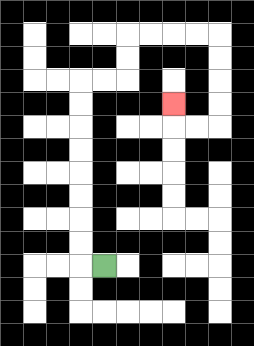{'start': '[4, 11]', 'end': '[7, 4]', 'path_directions': 'L,U,U,U,U,U,U,U,U,R,R,U,U,R,R,R,R,D,D,D,D,L,L,U', 'path_coordinates': '[[4, 11], [3, 11], [3, 10], [3, 9], [3, 8], [3, 7], [3, 6], [3, 5], [3, 4], [3, 3], [4, 3], [5, 3], [5, 2], [5, 1], [6, 1], [7, 1], [8, 1], [9, 1], [9, 2], [9, 3], [9, 4], [9, 5], [8, 5], [7, 5], [7, 4]]'}